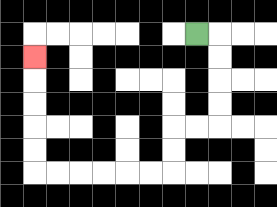{'start': '[8, 1]', 'end': '[1, 2]', 'path_directions': 'R,D,D,D,D,L,L,D,D,L,L,L,L,L,L,U,U,U,U,U', 'path_coordinates': '[[8, 1], [9, 1], [9, 2], [9, 3], [9, 4], [9, 5], [8, 5], [7, 5], [7, 6], [7, 7], [6, 7], [5, 7], [4, 7], [3, 7], [2, 7], [1, 7], [1, 6], [1, 5], [1, 4], [1, 3], [1, 2]]'}